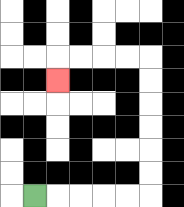{'start': '[1, 8]', 'end': '[2, 3]', 'path_directions': 'R,R,R,R,R,U,U,U,U,U,U,L,L,L,L,D', 'path_coordinates': '[[1, 8], [2, 8], [3, 8], [4, 8], [5, 8], [6, 8], [6, 7], [6, 6], [6, 5], [6, 4], [6, 3], [6, 2], [5, 2], [4, 2], [3, 2], [2, 2], [2, 3]]'}